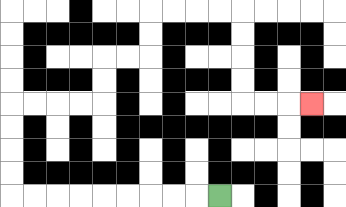{'start': '[9, 8]', 'end': '[13, 4]', 'path_directions': 'L,L,L,L,L,L,L,L,L,U,U,U,U,R,R,R,R,U,U,R,R,U,U,R,R,R,R,D,D,D,D,R,R,R', 'path_coordinates': '[[9, 8], [8, 8], [7, 8], [6, 8], [5, 8], [4, 8], [3, 8], [2, 8], [1, 8], [0, 8], [0, 7], [0, 6], [0, 5], [0, 4], [1, 4], [2, 4], [3, 4], [4, 4], [4, 3], [4, 2], [5, 2], [6, 2], [6, 1], [6, 0], [7, 0], [8, 0], [9, 0], [10, 0], [10, 1], [10, 2], [10, 3], [10, 4], [11, 4], [12, 4], [13, 4]]'}